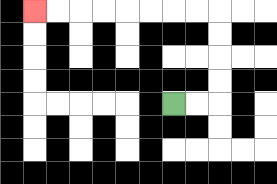{'start': '[7, 4]', 'end': '[1, 0]', 'path_directions': 'R,R,U,U,U,U,L,L,L,L,L,L,L,L', 'path_coordinates': '[[7, 4], [8, 4], [9, 4], [9, 3], [9, 2], [9, 1], [9, 0], [8, 0], [7, 0], [6, 0], [5, 0], [4, 0], [3, 0], [2, 0], [1, 0]]'}